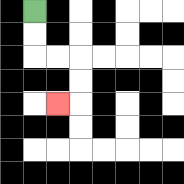{'start': '[1, 0]', 'end': '[2, 4]', 'path_directions': 'D,D,R,R,D,D,L', 'path_coordinates': '[[1, 0], [1, 1], [1, 2], [2, 2], [3, 2], [3, 3], [3, 4], [2, 4]]'}